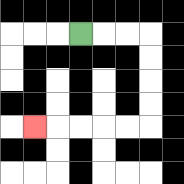{'start': '[3, 1]', 'end': '[1, 5]', 'path_directions': 'R,R,R,D,D,D,D,L,L,L,L,L', 'path_coordinates': '[[3, 1], [4, 1], [5, 1], [6, 1], [6, 2], [6, 3], [6, 4], [6, 5], [5, 5], [4, 5], [3, 5], [2, 5], [1, 5]]'}